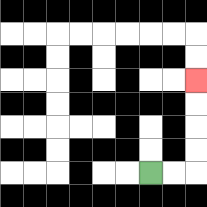{'start': '[6, 7]', 'end': '[8, 3]', 'path_directions': 'R,R,U,U,U,U', 'path_coordinates': '[[6, 7], [7, 7], [8, 7], [8, 6], [8, 5], [8, 4], [8, 3]]'}